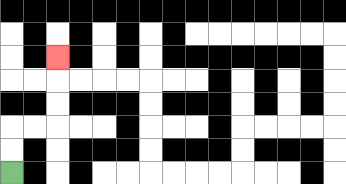{'start': '[0, 7]', 'end': '[2, 2]', 'path_directions': 'U,U,R,R,U,U,U', 'path_coordinates': '[[0, 7], [0, 6], [0, 5], [1, 5], [2, 5], [2, 4], [2, 3], [2, 2]]'}